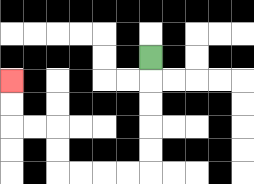{'start': '[6, 2]', 'end': '[0, 3]', 'path_directions': 'D,D,D,D,D,L,L,L,L,U,U,L,L,U,U', 'path_coordinates': '[[6, 2], [6, 3], [6, 4], [6, 5], [6, 6], [6, 7], [5, 7], [4, 7], [3, 7], [2, 7], [2, 6], [2, 5], [1, 5], [0, 5], [0, 4], [0, 3]]'}